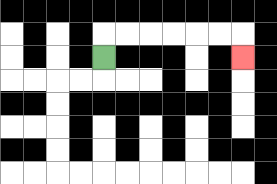{'start': '[4, 2]', 'end': '[10, 2]', 'path_directions': 'U,R,R,R,R,R,R,D', 'path_coordinates': '[[4, 2], [4, 1], [5, 1], [6, 1], [7, 1], [8, 1], [9, 1], [10, 1], [10, 2]]'}